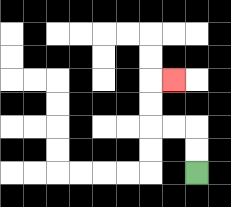{'start': '[8, 7]', 'end': '[7, 3]', 'path_directions': 'U,U,L,L,U,U,R', 'path_coordinates': '[[8, 7], [8, 6], [8, 5], [7, 5], [6, 5], [6, 4], [6, 3], [7, 3]]'}